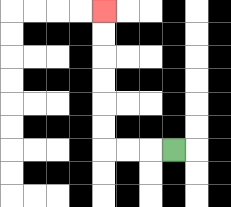{'start': '[7, 6]', 'end': '[4, 0]', 'path_directions': 'L,L,L,U,U,U,U,U,U', 'path_coordinates': '[[7, 6], [6, 6], [5, 6], [4, 6], [4, 5], [4, 4], [4, 3], [4, 2], [4, 1], [4, 0]]'}